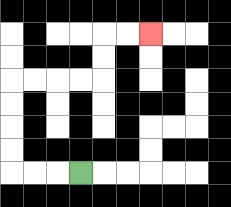{'start': '[3, 7]', 'end': '[6, 1]', 'path_directions': 'L,L,L,U,U,U,U,R,R,R,R,U,U,R,R', 'path_coordinates': '[[3, 7], [2, 7], [1, 7], [0, 7], [0, 6], [0, 5], [0, 4], [0, 3], [1, 3], [2, 3], [3, 3], [4, 3], [4, 2], [4, 1], [5, 1], [6, 1]]'}